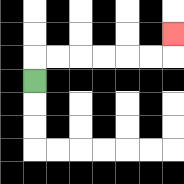{'start': '[1, 3]', 'end': '[7, 1]', 'path_directions': 'U,R,R,R,R,R,R,U', 'path_coordinates': '[[1, 3], [1, 2], [2, 2], [3, 2], [4, 2], [5, 2], [6, 2], [7, 2], [7, 1]]'}